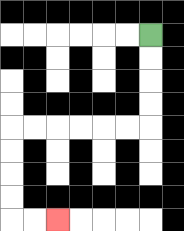{'start': '[6, 1]', 'end': '[2, 9]', 'path_directions': 'D,D,D,D,L,L,L,L,L,L,D,D,D,D,R,R', 'path_coordinates': '[[6, 1], [6, 2], [6, 3], [6, 4], [6, 5], [5, 5], [4, 5], [3, 5], [2, 5], [1, 5], [0, 5], [0, 6], [0, 7], [0, 8], [0, 9], [1, 9], [2, 9]]'}